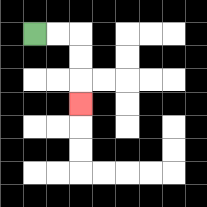{'start': '[1, 1]', 'end': '[3, 4]', 'path_directions': 'R,R,D,D,D', 'path_coordinates': '[[1, 1], [2, 1], [3, 1], [3, 2], [3, 3], [3, 4]]'}